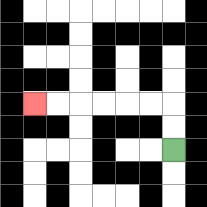{'start': '[7, 6]', 'end': '[1, 4]', 'path_directions': 'U,U,L,L,L,L,L,L', 'path_coordinates': '[[7, 6], [7, 5], [7, 4], [6, 4], [5, 4], [4, 4], [3, 4], [2, 4], [1, 4]]'}